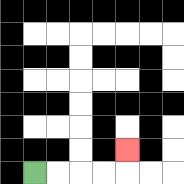{'start': '[1, 7]', 'end': '[5, 6]', 'path_directions': 'R,R,R,R,U', 'path_coordinates': '[[1, 7], [2, 7], [3, 7], [4, 7], [5, 7], [5, 6]]'}